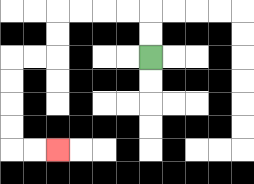{'start': '[6, 2]', 'end': '[2, 6]', 'path_directions': 'U,U,L,L,L,L,D,D,L,L,D,D,D,D,R,R', 'path_coordinates': '[[6, 2], [6, 1], [6, 0], [5, 0], [4, 0], [3, 0], [2, 0], [2, 1], [2, 2], [1, 2], [0, 2], [0, 3], [0, 4], [0, 5], [0, 6], [1, 6], [2, 6]]'}